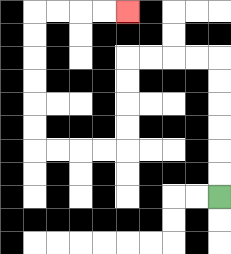{'start': '[9, 8]', 'end': '[5, 0]', 'path_directions': 'U,U,U,U,U,U,L,L,L,L,D,D,D,D,L,L,L,L,U,U,U,U,U,U,R,R,R,R', 'path_coordinates': '[[9, 8], [9, 7], [9, 6], [9, 5], [9, 4], [9, 3], [9, 2], [8, 2], [7, 2], [6, 2], [5, 2], [5, 3], [5, 4], [5, 5], [5, 6], [4, 6], [3, 6], [2, 6], [1, 6], [1, 5], [1, 4], [1, 3], [1, 2], [1, 1], [1, 0], [2, 0], [3, 0], [4, 0], [5, 0]]'}